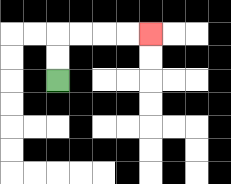{'start': '[2, 3]', 'end': '[6, 1]', 'path_directions': 'U,U,R,R,R,R', 'path_coordinates': '[[2, 3], [2, 2], [2, 1], [3, 1], [4, 1], [5, 1], [6, 1]]'}